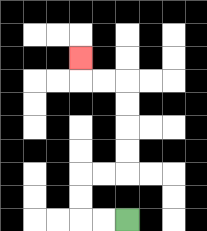{'start': '[5, 9]', 'end': '[3, 2]', 'path_directions': 'L,L,U,U,R,R,U,U,U,U,L,L,U', 'path_coordinates': '[[5, 9], [4, 9], [3, 9], [3, 8], [3, 7], [4, 7], [5, 7], [5, 6], [5, 5], [5, 4], [5, 3], [4, 3], [3, 3], [3, 2]]'}